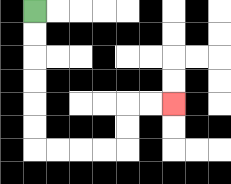{'start': '[1, 0]', 'end': '[7, 4]', 'path_directions': 'D,D,D,D,D,D,R,R,R,R,U,U,R,R', 'path_coordinates': '[[1, 0], [1, 1], [1, 2], [1, 3], [1, 4], [1, 5], [1, 6], [2, 6], [3, 6], [4, 6], [5, 6], [5, 5], [5, 4], [6, 4], [7, 4]]'}